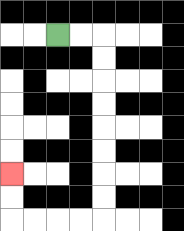{'start': '[2, 1]', 'end': '[0, 7]', 'path_directions': 'R,R,D,D,D,D,D,D,D,D,L,L,L,L,U,U', 'path_coordinates': '[[2, 1], [3, 1], [4, 1], [4, 2], [4, 3], [4, 4], [4, 5], [4, 6], [4, 7], [4, 8], [4, 9], [3, 9], [2, 9], [1, 9], [0, 9], [0, 8], [0, 7]]'}